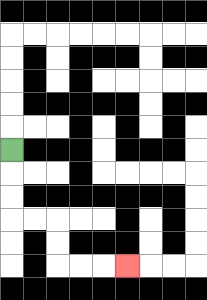{'start': '[0, 6]', 'end': '[5, 11]', 'path_directions': 'D,D,D,R,R,D,D,R,R,R', 'path_coordinates': '[[0, 6], [0, 7], [0, 8], [0, 9], [1, 9], [2, 9], [2, 10], [2, 11], [3, 11], [4, 11], [5, 11]]'}